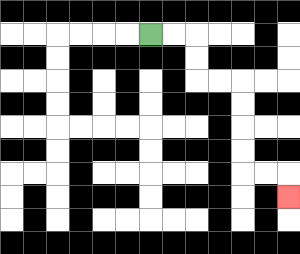{'start': '[6, 1]', 'end': '[12, 8]', 'path_directions': 'R,R,D,D,R,R,D,D,D,D,R,R,D', 'path_coordinates': '[[6, 1], [7, 1], [8, 1], [8, 2], [8, 3], [9, 3], [10, 3], [10, 4], [10, 5], [10, 6], [10, 7], [11, 7], [12, 7], [12, 8]]'}